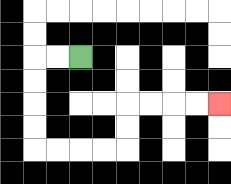{'start': '[3, 2]', 'end': '[9, 4]', 'path_directions': 'L,L,D,D,D,D,R,R,R,R,U,U,R,R,R,R', 'path_coordinates': '[[3, 2], [2, 2], [1, 2], [1, 3], [1, 4], [1, 5], [1, 6], [2, 6], [3, 6], [4, 6], [5, 6], [5, 5], [5, 4], [6, 4], [7, 4], [8, 4], [9, 4]]'}